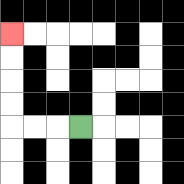{'start': '[3, 5]', 'end': '[0, 1]', 'path_directions': 'L,L,L,U,U,U,U', 'path_coordinates': '[[3, 5], [2, 5], [1, 5], [0, 5], [0, 4], [0, 3], [0, 2], [0, 1]]'}